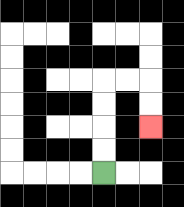{'start': '[4, 7]', 'end': '[6, 5]', 'path_directions': 'U,U,U,U,R,R,D,D', 'path_coordinates': '[[4, 7], [4, 6], [4, 5], [4, 4], [4, 3], [5, 3], [6, 3], [6, 4], [6, 5]]'}